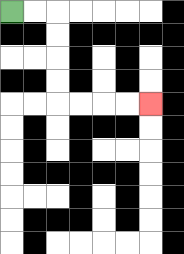{'start': '[0, 0]', 'end': '[6, 4]', 'path_directions': 'R,R,D,D,D,D,R,R,R,R', 'path_coordinates': '[[0, 0], [1, 0], [2, 0], [2, 1], [2, 2], [2, 3], [2, 4], [3, 4], [4, 4], [5, 4], [6, 4]]'}